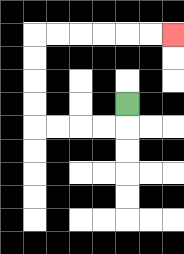{'start': '[5, 4]', 'end': '[7, 1]', 'path_directions': 'D,L,L,L,L,U,U,U,U,R,R,R,R,R,R', 'path_coordinates': '[[5, 4], [5, 5], [4, 5], [3, 5], [2, 5], [1, 5], [1, 4], [1, 3], [1, 2], [1, 1], [2, 1], [3, 1], [4, 1], [5, 1], [6, 1], [7, 1]]'}